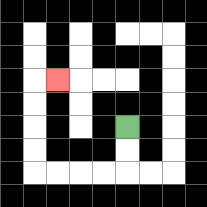{'start': '[5, 5]', 'end': '[2, 3]', 'path_directions': 'D,D,L,L,L,L,U,U,U,U,R', 'path_coordinates': '[[5, 5], [5, 6], [5, 7], [4, 7], [3, 7], [2, 7], [1, 7], [1, 6], [1, 5], [1, 4], [1, 3], [2, 3]]'}